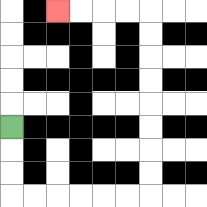{'start': '[0, 5]', 'end': '[2, 0]', 'path_directions': 'D,D,D,R,R,R,R,R,R,U,U,U,U,U,U,U,U,L,L,L,L', 'path_coordinates': '[[0, 5], [0, 6], [0, 7], [0, 8], [1, 8], [2, 8], [3, 8], [4, 8], [5, 8], [6, 8], [6, 7], [6, 6], [6, 5], [6, 4], [6, 3], [6, 2], [6, 1], [6, 0], [5, 0], [4, 0], [3, 0], [2, 0]]'}